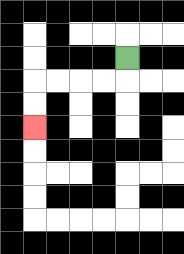{'start': '[5, 2]', 'end': '[1, 5]', 'path_directions': 'D,L,L,L,L,D,D', 'path_coordinates': '[[5, 2], [5, 3], [4, 3], [3, 3], [2, 3], [1, 3], [1, 4], [1, 5]]'}